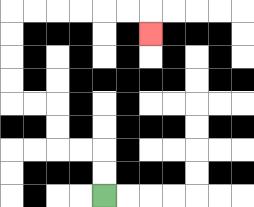{'start': '[4, 8]', 'end': '[6, 1]', 'path_directions': 'U,U,L,L,U,U,L,L,U,U,U,U,R,R,R,R,R,R,D', 'path_coordinates': '[[4, 8], [4, 7], [4, 6], [3, 6], [2, 6], [2, 5], [2, 4], [1, 4], [0, 4], [0, 3], [0, 2], [0, 1], [0, 0], [1, 0], [2, 0], [3, 0], [4, 0], [5, 0], [6, 0], [6, 1]]'}